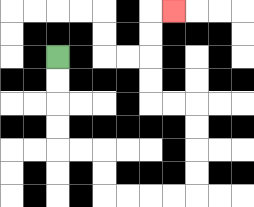{'start': '[2, 2]', 'end': '[7, 0]', 'path_directions': 'D,D,D,D,R,R,D,D,R,R,R,R,U,U,U,U,L,L,U,U,U,U,R', 'path_coordinates': '[[2, 2], [2, 3], [2, 4], [2, 5], [2, 6], [3, 6], [4, 6], [4, 7], [4, 8], [5, 8], [6, 8], [7, 8], [8, 8], [8, 7], [8, 6], [8, 5], [8, 4], [7, 4], [6, 4], [6, 3], [6, 2], [6, 1], [6, 0], [7, 0]]'}